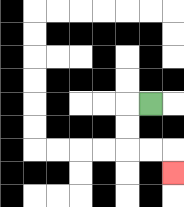{'start': '[6, 4]', 'end': '[7, 7]', 'path_directions': 'L,D,D,R,R,D', 'path_coordinates': '[[6, 4], [5, 4], [5, 5], [5, 6], [6, 6], [7, 6], [7, 7]]'}